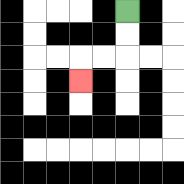{'start': '[5, 0]', 'end': '[3, 3]', 'path_directions': 'D,D,L,L,D', 'path_coordinates': '[[5, 0], [5, 1], [5, 2], [4, 2], [3, 2], [3, 3]]'}